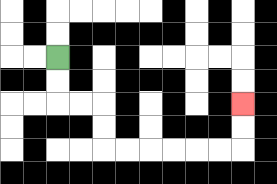{'start': '[2, 2]', 'end': '[10, 4]', 'path_directions': 'D,D,R,R,D,D,R,R,R,R,R,R,U,U', 'path_coordinates': '[[2, 2], [2, 3], [2, 4], [3, 4], [4, 4], [4, 5], [4, 6], [5, 6], [6, 6], [7, 6], [8, 6], [9, 6], [10, 6], [10, 5], [10, 4]]'}